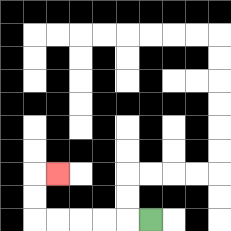{'start': '[6, 9]', 'end': '[2, 7]', 'path_directions': 'L,L,L,L,L,U,U,R', 'path_coordinates': '[[6, 9], [5, 9], [4, 9], [3, 9], [2, 9], [1, 9], [1, 8], [1, 7], [2, 7]]'}